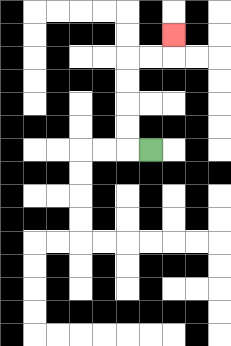{'start': '[6, 6]', 'end': '[7, 1]', 'path_directions': 'L,U,U,U,U,R,R,U', 'path_coordinates': '[[6, 6], [5, 6], [5, 5], [5, 4], [5, 3], [5, 2], [6, 2], [7, 2], [7, 1]]'}